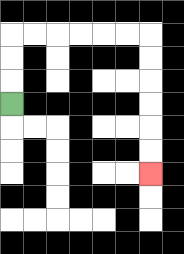{'start': '[0, 4]', 'end': '[6, 7]', 'path_directions': 'U,U,U,R,R,R,R,R,R,D,D,D,D,D,D', 'path_coordinates': '[[0, 4], [0, 3], [0, 2], [0, 1], [1, 1], [2, 1], [3, 1], [4, 1], [5, 1], [6, 1], [6, 2], [6, 3], [6, 4], [6, 5], [6, 6], [6, 7]]'}